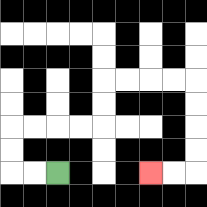{'start': '[2, 7]', 'end': '[6, 7]', 'path_directions': 'L,L,U,U,R,R,R,R,U,U,R,R,R,R,D,D,D,D,L,L', 'path_coordinates': '[[2, 7], [1, 7], [0, 7], [0, 6], [0, 5], [1, 5], [2, 5], [3, 5], [4, 5], [4, 4], [4, 3], [5, 3], [6, 3], [7, 3], [8, 3], [8, 4], [8, 5], [8, 6], [8, 7], [7, 7], [6, 7]]'}